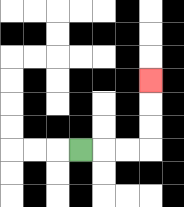{'start': '[3, 6]', 'end': '[6, 3]', 'path_directions': 'R,R,R,U,U,U', 'path_coordinates': '[[3, 6], [4, 6], [5, 6], [6, 6], [6, 5], [6, 4], [6, 3]]'}